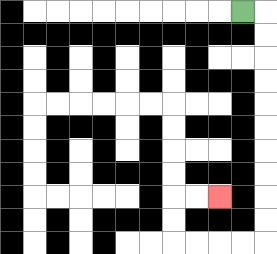{'start': '[10, 0]', 'end': '[9, 8]', 'path_directions': 'R,D,D,D,D,D,D,D,D,D,D,L,L,L,L,U,U,R,R', 'path_coordinates': '[[10, 0], [11, 0], [11, 1], [11, 2], [11, 3], [11, 4], [11, 5], [11, 6], [11, 7], [11, 8], [11, 9], [11, 10], [10, 10], [9, 10], [8, 10], [7, 10], [7, 9], [7, 8], [8, 8], [9, 8]]'}